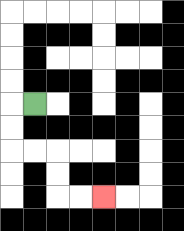{'start': '[1, 4]', 'end': '[4, 8]', 'path_directions': 'L,D,D,R,R,D,D,R,R', 'path_coordinates': '[[1, 4], [0, 4], [0, 5], [0, 6], [1, 6], [2, 6], [2, 7], [2, 8], [3, 8], [4, 8]]'}